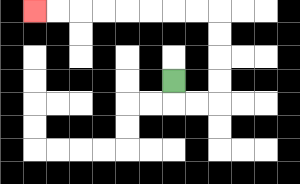{'start': '[7, 3]', 'end': '[1, 0]', 'path_directions': 'D,R,R,U,U,U,U,L,L,L,L,L,L,L,L', 'path_coordinates': '[[7, 3], [7, 4], [8, 4], [9, 4], [9, 3], [9, 2], [9, 1], [9, 0], [8, 0], [7, 0], [6, 0], [5, 0], [4, 0], [3, 0], [2, 0], [1, 0]]'}